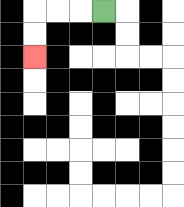{'start': '[4, 0]', 'end': '[1, 2]', 'path_directions': 'L,L,L,D,D', 'path_coordinates': '[[4, 0], [3, 0], [2, 0], [1, 0], [1, 1], [1, 2]]'}